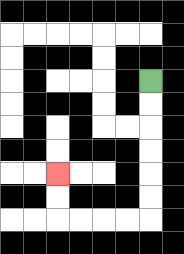{'start': '[6, 3]', 'end': '[2, 7]', 'path_directions': 'D,D,D,D,D,D,L,L,L,L,U,U', 'path_coordinates': '[[6, 3], [6, 4], [6, 5], [6, 6], [6, 7], [6, 8], [6, 9], [5, 9], [4, 9], [3, 9], [2, 9], [2, 8], [2, 7]]'}